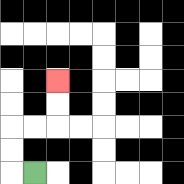{'start': '[1, 7]', 'end': '[2, 3]', 'path_directions': 'L,U,U,R,R,U,U', 'path_coordinates': '[[1, 7], [0, 7], [0, 6], [0, 5], [1, 5], [2, 5], [2, 4], [2, 3]]'}